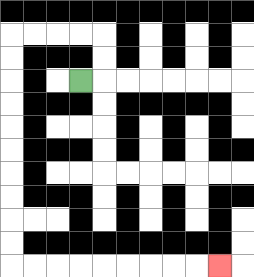{'start': '[3, 3]', 'end': '[9, 11]', 'path_directions': 'R,U,U,L,L,L,L,D,D,D,D,D,D,D,D,D,D,R,R,R,R,R,R,R,R,R', 'path_coordinates': '[[3, 3], [4, 3], [4, 2], [4, 1], [3, 1], [2, 1], [1, 1], [0, 1], [0, 2], [0, 3], [0, 4], [0, 5], [0, 6], [0, 7], [0, 8], [0, 9], [0, 10], [0, 11], [1, 11], [2, 11], [3, 11], [4, 11], [5, 11], [6, 11], [7, 11], [8, 11], [9, 11]]'}